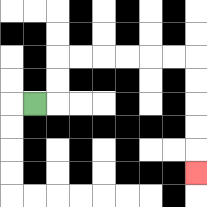{'start': '[1, 4]', 'end': '[8, 7]', 'path_directions': 'R,U,U,R,R,R,R,R,R,D,D,D,D,D', 'path_coordinates': '[[1, 4], [2, 4], [2, 3], [2, 2], [3, 2], [4, 2], [5, 2], [6, 2], [7, 2], [8, 2], [8, 3], [8, 4], [8, 5], [8, 6], [8, 7]]'}